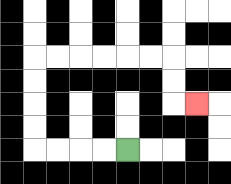{'start': '[5, 6]', 'end': '[8, 4]', 'path_directions': 'L,L,L,L,U,U,U,U,R,R,R,R,R,R,D,D,R', 'path_coordinates': '[[5, 6], [4, 6], [3, 6], [2, 6], [1, 6], [1, 5], [1, 4], [1, 3], [1, 2], [2, 2], [3, 2], [4, 2], [5, 2], [6, 2], [7, 2], [7, 3], [7, 4], [8, 4]]'}